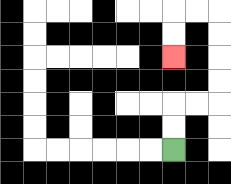{'start': '[7, 6]', 'end': '[7, 2]', 'path_directions': 'U,U,R,R,U,U,U,U,L,L,D,D', 'path_coordinates': '[[7, 6], [7, 5], [7, 4], [8, 4], [9, 4], [9, 3], [9, 2], [9, 1], [9, 0], [8, 0], [7, 0], [7, 1], [7, 2]]'}